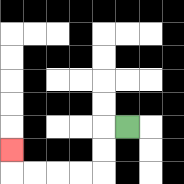{'start': '[5, 5]', 'end': '[0, 6]', 'path_directions': 'L,D,D,L,L,L,L,U', 'path_coordinates': '[[5, 5], [4, 5], [4, 6], [4, 7], [3, 7], [2, 7], [1, 7], [0, 7], [0, 6]]'}